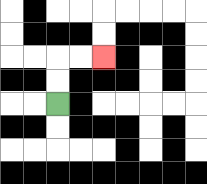{'start': '[2, 4]', 'end': '[4, 2]', 'path_directions': 'U,U,R,R', 'path_coordinates': '[[2, 4], [2, 3], [2, 2], [3, 2], [4, 2]]'}